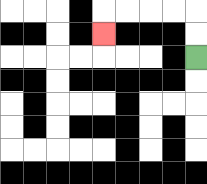{'start': '[8, 2]', 'end': '[4, 1]', 'path_directions': 'U,U,L,L,L,L,D', 'path_coordinates': '[[8, 2], [8, 1], [8, 0], [7, 0], [6, 0], [5, 0], [4, 0], [4, 1]]'}